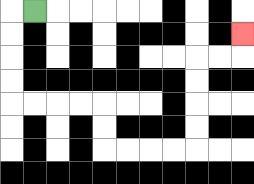{'start': '[1, 0]', 'end': '[10, 1]', 'path_directions': 'L,D,D,D,D,R,R,R,R,D,D,R,R,R,R,U,U,U,U,R,R,U', 'path_coordinates': '[[1, 0], [0, 0], [0, 1], [0, 2], [0, 3], [0, 4], [1, 4], [2, 4], [3, 4], [4, 4], [4, 5], [4, 6], [5, 6], [6, 6], [7, 6], [8, 6], [8, 5], [8, 4], [8, 3], [8, 2], [9, 2], [10, 2], [10, 1]]'}